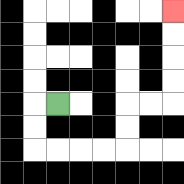{'start': '[2, 4]', 'end': '[7, 0]', 'path_directions': 'L,D,D,R,R,R,R,U,U,R,R,U,U,U,U', 'path_coordinates': '[[2, 4], [1, 4], [1, 5], [1, 6], [2, 6], [3, 6], [4, 6], [5, 6], [5, 5], [5, 4], [6, 4], [7, 4], [7, 3], [7, 2], [7, 1], [7, 0]]'}